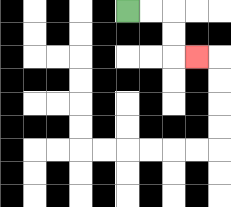{'start': '[5, 0]', 'end': '[8, 2]', 'path_directions': 'R,R,D,D,R', 'path_coordinates': '[[5, 0], [6, 0], [7, 0], [7, 1], [7, 2], [8, 2]]'}